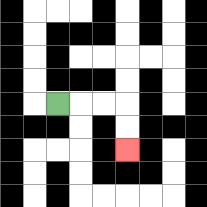{'start': '[2, 4]', 'end': '[5, 6]', 'path_directions': 'R,R,R,D,D', 'path_coordinates': '[[2, 4], [3, 4], [4, 4], [5, 4], [5, 5], [5, 6]]'}